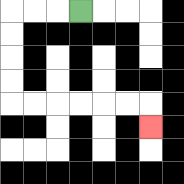{'start': '[3, 0]', 'end': '[6, 5]', 'path_directions': 'L,L,L,D,D,D,D,R,R,R,R,R,R,D', 'path_coordinates': '[[3, 0], [2, 0], [1, 0], [0, 0], [0, 1], [0, 2], [0, 3], [0, 4], [1, 4], [2, 4], [3, 4], [4, 4], [5, 4], [6, 4], [6, 5]]'}